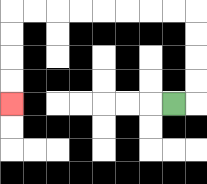{'start': '[7, 4]', 'end': '[0, 4]', 'path_directions': 'R,U,U,U,U,L,L,L,L,L,L,L,L,D,D,D,D', 'path_coordinates': '[[7, 4], [8, 4], [8, 3], [8, 2], [8, 1], [8, 0], [7, 0], [6, 0], [5, 0], [4, 0], [3, 0], [2, 0], [1, 0], [0, 0], [0, 1], [0, 2], [0, 3], [0, 4]]'}